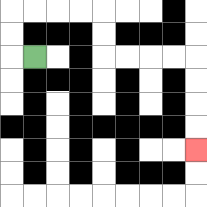{'start': '[1, 2]', 'end': '[8, 6]', 'path_directions': 'L,U,U,R,R,R,R,D,D,R,R,R,R,D,D,D,D', 'path_coordinates': '[[1, 2], [0, 2], [0, 1], [0, 0], [1, 0], [2, 0], [3, 0], [4, 0], [4, 1], [4, 2], [5, 2], [6, 2], [7, 2], [8, 2], [8, 3], [8, 4], [8, 5], [8, 6]]'}